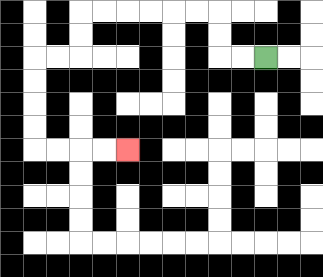{'start': '[11, 2]', 'end': '[5, 6]', 'path_directions': 'L,L,U,U,L,L,L,L,L,L,D,D,L,L,D,D,D,D,R,R,R,R', 'path_coordinates': '[[11, 2], [10, 2], [9, 2], [9, 1], [9, 0], [8, 0], [7, 0], [6, 0], [5, 0], [4, 0], [3, 0], [3, 1], [3, 2], [2, 2], [1, 2], [1, 3], [1, 4], [1, 5], [1, 6], [2, 6], [3, 6], [4, 6], [5, 6]]'}